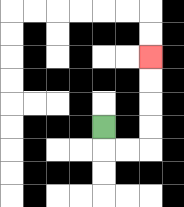{'start': '[4, 5]', 'end': '[6, 2]', 'path_directions': 'D,R,R,U,U,U,U', 'path_coordinates': '[[4, 5], [4, 6], [5, 6], [6, 6], [6, 5], [6, 4], [6, 3], [6, 2]]'}